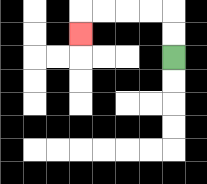{'start': '[7, 2]', 'end': '[3, 1]', 'path_directions': 'U,U,L,L,L,L,D', 'path_coordinates': '[[7, 2], [7, 1], [7, 0], [6, 0], [5, 0], [4, 0], [3, 0], [3, 1]]'}